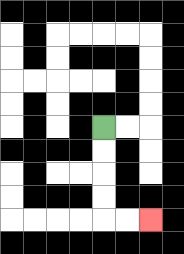{'start': '[4, 5]', 'end': '[6, 9]', 'path_directions': 'D,D,D,D,R,R', 'path_coordinates': '[[4, 5], [4, 6], [4, 7], [4, 8], [4, 9], [5, 9], [6, 9]]'}